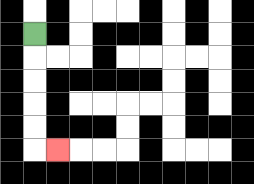{'start': '[1, 1]', 'end': '[2, 6]', 'path_directions': 'D,D,D,D,D,R', 'path_coordinates': '[[1, 1], [1, 2], [1, 3], [1, 4], [1, 5], [1, 6], [2, 6]]'}